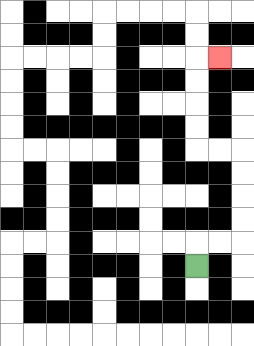{'start': '[8, 11]', 'end': '[9, 2]', 'path_directions': 'U,R,R,U,U,U,U,L,L,U,U,U,U,R', 'path_coordinates': '[[8, 11], [8, 10], [9, 10], [10, 10], [10, 9], [10, 8], [10, 7], [10, 6], [9, 6], [8, 6], [8, 5], [8, 4], [8, 3], [8, 2], [9, 2]]'}